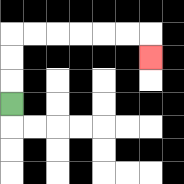{'start': '[0, 4]', 'end': '[6, 2]', 'path_directions': 'U,U,U,R,R,R,R,R,R,D', 'path_coordinates': '[[0, 4], [0, 3], [0, 2], [0, 1], [1, 1], [2, 1], [3, 1], [4, 1], [5, 1], [6, 1], [6, 2]]'}